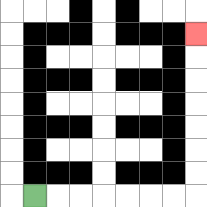{'start': '[1, 8]', 'end': '[8, 1]', 'path_directions': 'R,R,R,R,R,R,R,U,U,U,U,U,U,U', 'path_coordinates': '[[1, 8], [2, 8], [3, 8], [4, 8], [5, 8], [6, 8], [7, 8], [8, 8], [8, 7], [8, 6], [8, 5], [8, 4], [8, 3], [8, 2], [8, 1]]'}